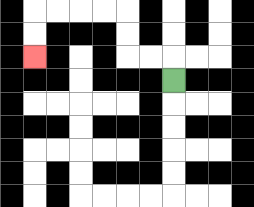{'start': '[7, 3]', 'end': '[1, 2]', 'path_directions': 'U,L,L,U,U,L,L,L,L,D,D', 'path_coordinates': '[[7, 3], [7, 2], [6, 2], [5, 2], [5, 1], [5, 0], [4, 0], [3, 0], [2, 0], [1, 0], [1, 1], [1, 2]]'}